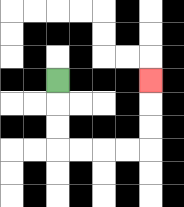{'start': '[2, 3]', 'end': '[6, 3]', 'path_directions': 'D,D,D,R,R,R,R,U,U,U', 'path_coordinates': '[[2, 3], [2, 4], [2, 5], [2, 6], [3, 6], [4, 6], [5, 6], [6, 6], [6, 5], [6, 4], [6, 3]]'}